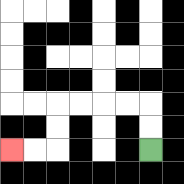{'start': '[6, 6]', 'end': '[0, 6]', 'path_directions': 'U,U,L,L,L,L,D,D,L,L', 'path_coordinates': '[[6, 6], [6, 5], [6, 4], [5, 4], [4, 4], [3, 4], [2, 4], [2, 5], [2, 6], [1, 6], [0, 6]]'}